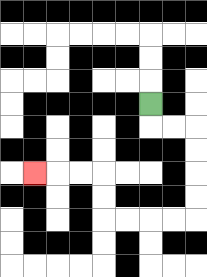{'start': '[6, 4]', 'end': '[1, 7]', 'path_directions': 'D,R,R,D,D,D,D,L,L,L,L,U,U,L,L,L', 'path_coordinates': '[[6, 4], [6, 5], [7, 5], [8, 5], [8, 6], [8, 7], [8, 8], [8, 9], [7, 9], [6, 9], [5, 9], [4, 9], [4, 8], [4, 7], [3, 7], [2, 7], [1, 7]]'}